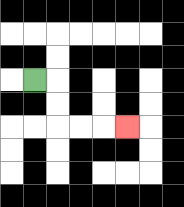{'start': '[1, 3]', 'end': '[5, 5]', 'path_directions': 'R,D,D,R,R,R', 'path_coordinates': '[[1, 3], [2, 3], [2, 4], [2, 5], [3, 5], [4, 5], [5, 5]]'}